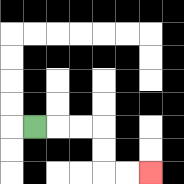{'start': '[1, 5]', 'end': '[6, 7]', 'path_directions': 'R,R,R,D,D,R,R', 'path_coordinates': '[[1, 5], [2, 5], [3, 5], [4, 5], [4, 6], [4, 7], [5, 7], [6, 7]]'}